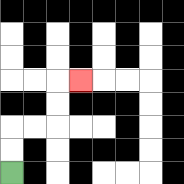{'start': '[0, 7]', 'end': '[3, 3]', 'path_directions': 'U,U,R,R,U,U,R', 'path_coordinates': '[[0, 7], [0, 6], [0, 5], [1, 5], [2, 5], [2, 4], [2, 3], [3, 3]]'}